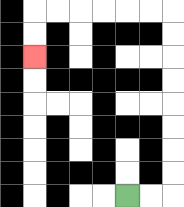{'start': '[5, 8]', 'end': '[1, 2]', 'path_directions': 'R,R,U,U,U,U,U,U,U,U,L,L,L,L,L,L,D,D', 'path_coordinates': '[[5, 8], [6, 8], [7, 8], [7, 7], [7, 6], [7, 5], [7, 4], [7, 3], [7, 2], [7, 1], [7, 0], [6, 0], [5, 0], [4, 0], [3, 0], [2, 0], [1, 0], [1, 1], [1, 2]]'}